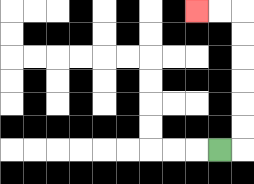{'start': '[9, 6]', 'end': '[8, 0]', 'path_directions': 'R,U,U,U,U,U,U,L,L', 'path_coordinates': '[[9, 6], [10, 6], [10, 5], [10, 4], [10, 3], [10, 2], [10, 1], [10, 0], [9, 0], [8, 0]]'}